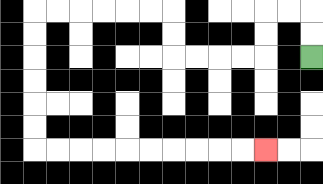{'start': '[13, 2]', 'end': '[11, 6]', 'path_directions': 'U,U,L,L,D,D,L,L,L,L,U,U,L,L,L,L,L,L,D,D,D,D,D,D,R,R,R,R,R,R,R,R,R,R', 'path_coordinates': '[[13, 2], [13, 1], [13, 0], [12, 0], [11, 0], [11, 1], [11, 2], [10, 2], [9, 2], [8, 2], [7, 2], [7, 1], [7, 0], [6, 0], [5, 0], [4, 0], [3, 0], [2, 0], [1, 0], [1, 1], [1, 2], [1, 3], [1, 4], [1, 5], [1, 6], [2, 6], [3, 6], [4, 6], [5, 6], [6, 6], [7, 6], [8, 6], [9, 6], [10, 6], [11, 6]]'}